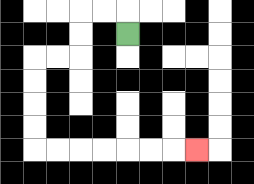{'start': '[5, 1]', 'end': '[8, 6]', 'path_directions': 'U,L,L,D,D,L,L,D,D,D,D,R,R,R,R,R,R,R', 'path_coordinates': '[[5, 1], [5, 0], [4, 0], [3, 0], [3, 1], [3, 2], [2, 2], [1, 2], [1, 3], [1, 4], [1, 5], [1, 6], [2, 6], [3, 6], [4, 6], [5, 6], [6, 6], [7, 6], [8, 6]]'}